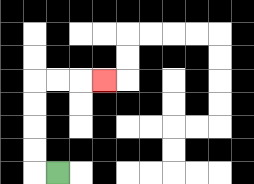{'start': '[2, 7]', 'end': '[4, 3]', 'path_directions': 'L,U,U,U,U,R,R,R', 'path_coordinates': '[[2, 7], [1, 7], [1, 6], [1, 5], [1, 4], [1, 3], [2, 3], [3, 3], [4, 3]]'}